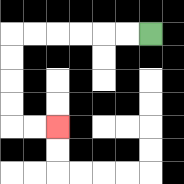{'start': '[6, 1]', 'end': '[2, 5]', 'path_directions': 'L,L,L,L,L,L,D,D,D,D,R,R', 'path_coordinates': '[[6, 1], [5, 1], [4, 1], [3, 1], [2, 1], [1, 1], [0, 1], [0, 2], [0, 3], [0, 4], [0, 5], [1, 5], [2, 5]]'}